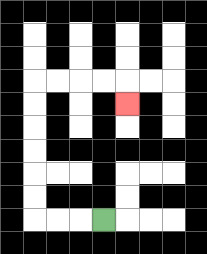{'start': '[4, 9]', 'end': '[5, 4]', 'path_directions': 'L,L,L,U,U,U,U,U,U,R,R,R,R,D', 'path_coordinates': '[[4, 9], [3, 9], [2, 9], [1, 9], [1, 8], [1, 7], [1, 6], [1, 5], [1, 4], [1, 3], [2, 3], [3, 3], [4, 3], [5, 3], [5, 4]]'}